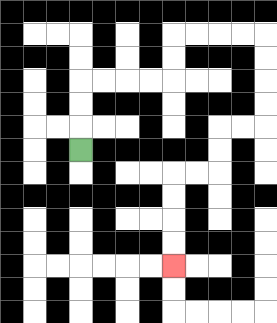{'start': '[3, 6]', 'end': '[7, 11]', 'path_directions': 'U,U,U,R,R,R,R,U,U,R,R,R,R,D,D,D,D,L,L,D,D,L,L,D,D,D,D', 'path_coordinates': '[[3, 6], [3, 5], [3, 4], [3, 3], [4, 3], [5, 3], [6, 3], [7, 3], [7, 2], [7, 1], [8, 1], [9, 1], [10, 1], [11, 1], [11, 2], [11, 3], [11, 4], [11, 5], [10, 5], [9, 5], [9, 6], [9, 7], [8, 7], [7, 7], [7, 8], [7, 9], [7, 10], [7, 11]]'}